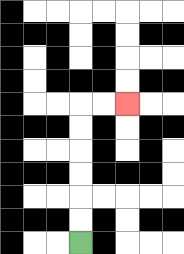{'start': '[3, 10]', 'end': '[5, 4]', 'path_directions': 'U,U,U,U,U,U,R,R', 'path_coordinates': '[[3, 10], [3, 9], [3, 8], [3, 7], [3, 6], [3, 5], [3, 4], [4, 4], [5, 4]]'}